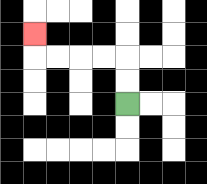{'start': '[5, 4]', 'end': '[1, 1]', 'path_directions': 'U,U,L,L,L,L,U', 'path_coordinates': '[[5, 4], [5, 3], [5, 2], [4, 2], [3, 2], [2, 2], [1, 2], [1, 1]]'}